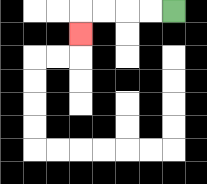{'start': '[7, 0]', 'end': '[3, 1]', 'path_directions': 'L,L,L,L,D', 'path_coordinates': '[[7, 0], [6, 0], [5, 0], [4, 0], [3, 0], [3, 1]]'}